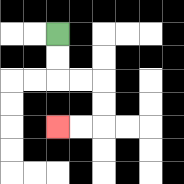{'start': '[2, 1]', 'end': '[2, 5]', 'path_directions': 'D,D,R,R,D,D,L,L', 'path_coordinates': '[[2, 1], [2, 2], [2, 3], [3, 3], [4, 3], [4, 4], [4, 5], [3, 5], [2, 5]]'}